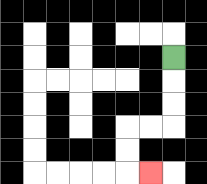{'start': '[7, 2]', 'end': '[6, 7]', 'path_directions': 'D,D,D,L,L,D,D,R', 'path_coordinates': '[[7, 2], [7, 3], [7, 4], [7, 5], [6, 5], [5, 5], [5, 6], [5, 7], [6, 7]]'}